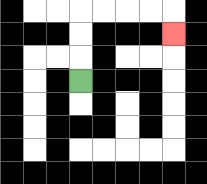{'start': '[3, 3]', 'end': '[7, 1]', 'path_directions': 'U,U,U,R,R,R,R,D', 'path_coordinates': '[[3, 3], [3, 2], [3, 1], [3, 0], [4, 0], [5, 0], [6, 0], [7, 0], [7, 1]]'}